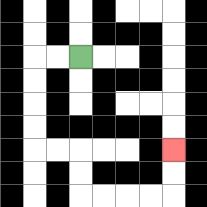{'start': '[3, 2]', 'end': '[7, 6]', 'path_directions': 'L,L,D,D,D,D,R,R,D,D,R,R,R,R,U,U', 'path_coordinates': '[[3, 2], [2, 2], [1, 2], [1, 3], [1, 4], [1, 5], [1, 6], [2, 6], [3, 6], [3, 7], [3, 8], [4, 8], [5, 8], [6, 8], [7, 8], [7, 7], [7, 6]]'}